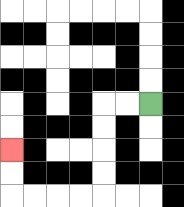{'start': '[6, 4]', 'end': '[0, 6]', 'path_directions': 'L,L,D,D,D,D,L,L,L,L,U,U', 'path_coordinates': '[[6, 4], [5, 4], [4, 4], [4, 5], [4, 6], [4, 7], [4, 8], [3, 8], [2, 8], [1, 8], [0, 8], [0, 7], [0, 6]]'}